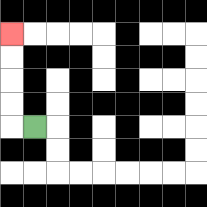{'start': '[1, 5]', 'end': '[0, 1]', 'path_directions': 'L,U,U,U,U', 'path_coordinates': '[[1, 5], [0, 5], [0, 4], [0, 3], [0, 2], [0, 1]]'}